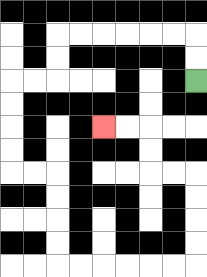{'start': '[8, 3]', 'end': '[4, 5]', 'path_directions': 'U,U,L,L,L,L,L,L,D,D,L,L,D,D,D,D,R,R,D,D,D,D,R,R,R,R,R,R,U,U,U,U,L,L,U,U,L,L', 'path_coordinates': '[[8, 3], [8, 2], [8, 1], [7, 1], [6, 1], [5, 1], [4, 1], [3, 1], [2, 1], [2, 2], [2, 3], [1, 3], [0, 3], [0, 4], [0, 5], [0, 6], [0, 7], [1, 7], [2, 7], [2, 8], [2, 9], [2, 10], [2, 11], [3, 11], [4, 11], [5, 11], [6, 11], [7, 11], [8, 11], [8, 10], [8, 9], [8, 8], [8, 7], [7, 7], [6, 7], [6, 6], [6, 5], [5, 5], [4, 5]]'}